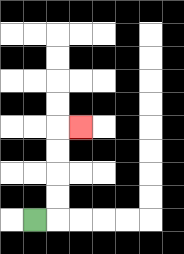{'start': '[1, 9]', 'end': '[3, 5]', 'path_directions': 'R,U,U,U,U,R', 'path_coordinates': '[[1, 9], [2, 9], [2, 8], [2, 7], [2, 6], [2, 5], [3, 5]]'}